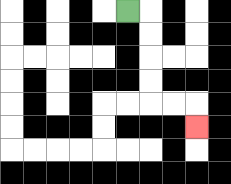{'start': '[5, 0]', 'end': '[8, 5]', 'path_directions': 'R,D,D,D,D,R,R,D', 'path_coordinates': '[[5, 0], [6, 0], [6, 1], [6, 2], [6, 3], [6, 4], [7, 4], [8, 4], [8, 5]]'}